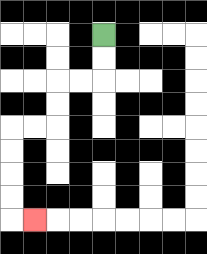{'start': '[4, 1]', 'end': '[1, 9]', 'path_directions': 'D,D,L,L,D,D,L,L,D,D,D,D,R', 'path_coordinates': '[[4, 1], [4, 2], [4, 3], [3, 3], [2, 3], [2, 4], [2, 5], [1, 5], [0, 5], [0, 6], [0, 7], [0, 8], [0, 9], [1, 9]]'}